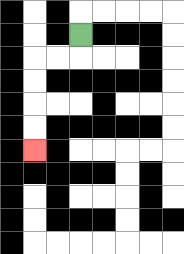{'start': '[3, 1]', 'end': '[1, 6]', 'path_directions': 'D,L,L,D,D,D,D', 'path_coordinates': '[[3, 1], [3, 2], [2, 2], [1, 2], [1, 3], [1, 4], [1, 5], [1, 6]]'}